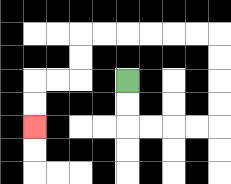{'start': '[5, 3]', 'end': '[1, 5]', 'path_directions': 'D,D,R,R,R,R,U,U,U,U,L,L,L,L,L,L,D,D,L,L,D,D', 'path_coordinates': '[[5, 3], [5, 4], [5, 5], [6, 5], [7, 5], [8, 5], [9, 5], [9, 4], [9, 3], [9, 2], [9, 1], [8, 1], [7, 1], [6, 1], [5, 1], [4, 1], [3, 1], [3, 2], [3, 3], [2, 3], [1, 3], [1, 4], [1, 5]]'}